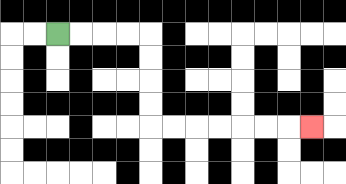{'start': '[2, 1]', 'end': '[13, 5]', 'path_directions': 'R,R,R,R,D,D,D,D,R,R,R,R,R,R,R', 'path_coordinates': '[[2, 1], [3, 1], [4, 1], [5, 1], [6, 1], [6, 2], [6, 3], [6, 4], [6, 5], [7, 5], [8, 5], [9, 5], [10, 5], [11, 5], [12, 5], [13, 5]]'}